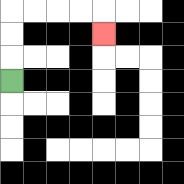{'start': '[0, 3]', 'end': '[4, 1]', 'path_directions': 'U,U,U,R,R,R,R,D', 'path_coordinates': '[[0, 3], [0, 2], [0, 1], [0, 0], [1, 0], [2, 0], [3, 0], [4, 0], [4, 1]]'}